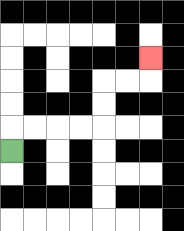{'start': '[0, 6]', 'end': '[6, 2]', 'path_directions': 'U,R,R,R,R,U,U,R,R,U', 'path_coordinates': '[[0, 6], [0, 5], [1, 5], [2, 5], [3, 5], [4, 5], [4, 4], [4, 3], [5, 3], [6, 3], [6, 2]]'}